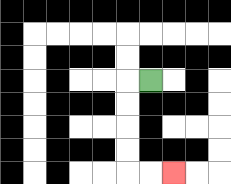{'start': '[6, 3]', 'end': '[7, 7]', 'path_directions': 'L,D,D,D,D,R,R', 'path_coordinates': '[[6, 3], [5, 3], [5, 4], [5, 5], [5, 6], [5, 7], [6, 7], [7, 7]]'}